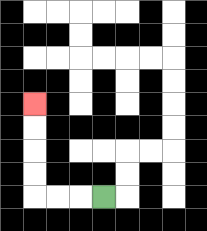{'start': '[4, 8]', 'end': '[1, 4]', 'path_directions': 'L,L,L,U,U,U,U', 'path_coordinates': '[[4, 8], [3, 8], [2, 8], [1, 8], [1, 7], [1, 6], [1, 5], [1, 4]]'}